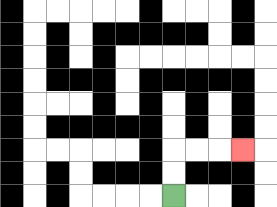{'start': '[7, 8]', 'end': '[10, 6]', 'path_directions': 'U,U,R,R,R', 'path_coordinates': '[[7, 8], [7, 7], [7, 6], [8, 6], [9, 6], [10, 6]]'}